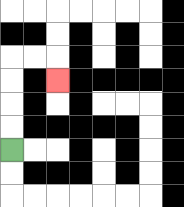{'start': '[0, 6]', 'end': '[2, 3]', 'path_directions': 'U,U,U,U,R,R,D', 'path_coordinates': '[[0, 6], [0, 5], [0, 4], [0, 3], [0, 2], [1, 2], [2, 2], [2, 3]]'}